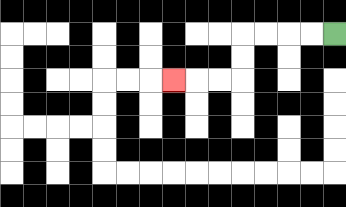{'start': '[14, 1]', 'end': '[7, 3]', 'path_directions': 'L,L,L,L,D,D,L,L,L', 'path_coordinates': '[[14, 1], [13, 1], [12, 1], [11, 1], [10, 1], [10, 2], [10, 3], [9, 3], [8, 3], [7, 3]]'}